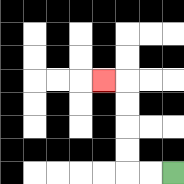{'start': '[7, 7]', 'end': '[4, 3]', 'path_directions': 'L,L,U,U,U,U,L', 'path_coordinates': '[[7, 7], [6, 7], [5, 7], [5, 6], [5, 5], [5, 4], [5, 3], [4, 3]]'}